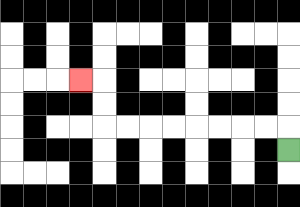{'start': '[12, 6]', 'end': '[3, 3]', 'path_directions': 'U,L,L,L,L,L,L,L,L,U,U,L', 'path_coordinates': '[[12, 6], [12, 5], [11, 5], [10, 5], [9, 5], [8, 5], [7, 5], [6, 5], [5, 5], [4, 5], [4, 4], [4, 3], [3, 3]]'}